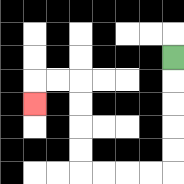{'start': '[7, 2]', 'end': '[1, 4]', 'path_directions': 'D,D,D,D,D,L,L,L,L,U,U,U,U,L,L,D', 'path_coordinates': '[[7, 2], [7, 3], [7, 4], [7, 5], [7, 6], [7, 7], [6, 7], [5, 7], [4, 7], [3, 7], [3, 6], [3, 5], [3, 4], [3, 3], [2, 3], [1, 3], [1, 4]]'}